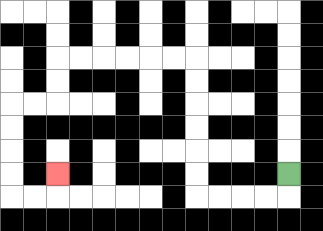{'start': '[12, 7]', 'end': '[2, 7]', 'path_directions': 'D,L,L,L,L,U,U,U,U,U,U,L,L,L,L,L,L,D,D,L,L,D,D,D,D,R,R,U', 'path_coordinates': '[[12, 7], [12, 8], [11, 8], [10, 8], [9, 8], [8, 8], [8, 7], [8, 6], [8, 5], [8, 4], [8, 3], [8, 2], [7, 2], [6, 2], [5, 2], [4, 2], [3, 2], [2, 2], [2, 3], [2, 4], [1, 4], [0, 4], [0, 5], [0, 6], [0, 7], [0, 8], [1, 8], [2, 8], [2, 7]]'}